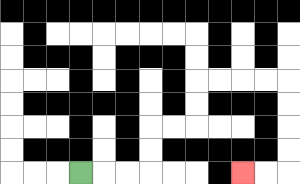{'start': '[3, 7]', 'end': '[10, 7]', 'path_directions': 'R,R,R,U,U,R,R,U,U,R,R,R,R,D,D,D,D,L,L', 'path_coordinates': '[[3, 7], [4, 7], [5, 7], [6, 7], [6, 6], [6, 5], [7, 5], [8, 5], [8, 4], [8, 3], [9, 3], [10, 3], [11, 3], [12, 3], [12, 4], [12, 5], [12, 6], [12, 7], [11, 7], [10, 7]]'}